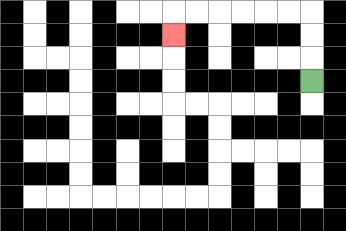{'start': '[13, 3]', 'end': '[7, 1]', 'path_directions': 'U,U,U,L,L,L,L,L,L,D', 'path_coordinates': '[[13, 3], [13, 2], [13, 1], [13, 0], [12, 0], [11, 0], [10, 0], [9, 0], [8, 0], [7, 0], [7, 1]]'}